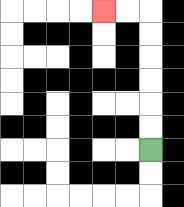{'start': '[6, 6]', 'end': '[4, 0]', 'path_directions': 'U,U,U,U,U,U,L,L', 'path_coordinates': '[[6, 6], [6, 5], [6, 4], [6, 3], [6, 2], [6, 1], [6, 0], [5, 0], [4, 0]]'}